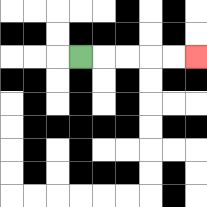{'start': '[3, 2]', 'end': '[8, 2]', 'path_directions': 'R,R,R,R,R', 'path_coordinates': '[[3, 2], [4, 2], [5, 2], [6, 2], [7, 2], [8, 2]]'}